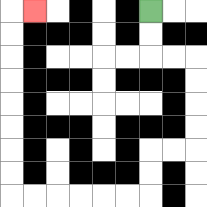{'start': '[6, 0]', 'end': '[1, 0]', 'path_directions': 'D,D,R,R,D,D,D,D,L,L,D,D,L,L,L,L,L,L,U,U,U,U,U,U,U,U,R', 'path_coordinates': '[[6, 0], [6, 1], [6, 2], [7, 2], [8, 2], [8, 3], [8, 4], [8, 5], [8, 6], [7, 6], [6, 6], [6, 7], [6, 8], [5, 8], [4, 8], [3, 8], [2, 8], [1, 8], [0, 8], [0, 7], [0, 6], [0, 5], [0, 4], [0, 3], [0, 2], [0, 1], [0, 0], [1, 0]]'}